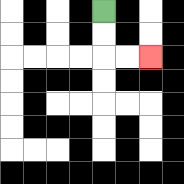{'start': '[4, 0]', 'end': '[6, 2]', 'path_directions': 'D,D,R,R', 'path_coordinates': '[[4, 0], [4, 1], [4, 2], [5, 2], [6, 2]]'}